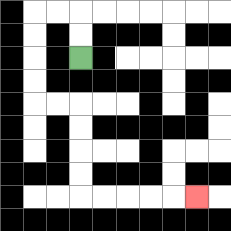{'start': '[3, 2]', 'end': '[8, 8]', 'path_directions': 'U,U,L,L,D,D,D,D,R,R,D,D,D,D,R,R,R,R,R', 'path_coordinates': '[[3, 2], [3, 1], [3, 0], [2, 0], [1, 0], [1, 1], [1, 2], [1, 3], [1, 4], [2, 4], [3, 4], [3, 5], [3, 6], [3, 7], [3, 8], [4, 8], [5, 8], [6, 8], [7, 8], [8, 8]]'}